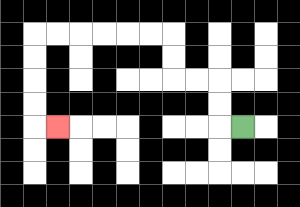{'start': '[10, 5]', 'end': '[2, 5]', 'path_directions': 'L,U,U,L,L,U,U,L,L,L,L,L,L,D,D,D,D,R', 'path_coordinates': '[[10, 5], [9, 5], [9, 4], [9, 3], [8, 3], [7, 3], [7, 2], [7, 1], [6, 1], [5, 1], [4, 1], [3, 1], [2, 1], [1, 1], [1, 2], [1, 3], [1, 4], [1, 5], [2, 5]]'}